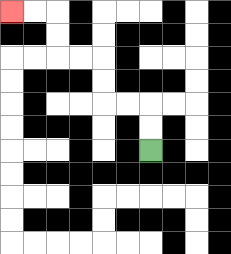{'start': '[6, 6]', 'end': '[0, 0]', 'path_directions': 'U,U,L,L,U,U,L,L,U,U,L,L', 'path_coordinates': '[[6, 6], [6, 5], [6, 4], [5, 4], [4, 4], [4, 3], [4, 2], [3, 2], [2, 2], [2, 1], [2, 0], [1, 0], [0, 0]]'}